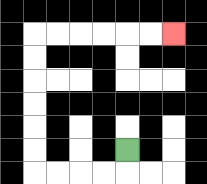{'start': '[5, 6]', 'end': '[7, 1]', 'path_directions': 'D,L,L,L,L,U,U,U,U,U,U,R,R,R,R,R,R', 'path_coordinates': '[[5, 6], [5, 7], [4, 7], [3, 7], [2, 7], [1, 7], [1, 6], [1, 5], [1, 4], [1, 3], [1, 2], [1, 1], [2, 1], [3, 1], [4, 1], [5, 1], [6, 1], [7, 1]]'}